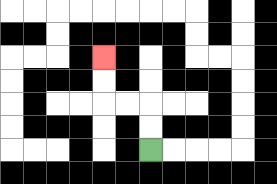{'start': '[6, 6]', 'end': '[4, 2]', 'path_directions': 'U,U,L,L,U,U', 'path_coordinates': '[[6, 6], [6, 5], [6, 4], [5, 4], [4, 4], [4, 3], [4, 2]]'}